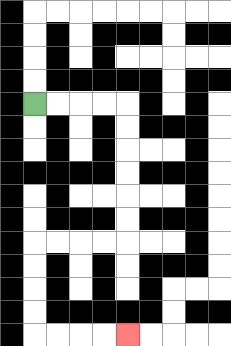{'start': '[1, 4]', 'end': '[5, 14]', 'path_directions': 'R,R,R,R,D,D,D,D,D,D,L,L,L,L,D,D,D,D,R,R,R,R', 'path_coordinates': '[[1, 4], [2, 4], [3, 4], [4, 4], [5, 4], [5, 5], [5, 6], [5, 7], [5, 8], [5, 9], [5, 10], [4, 10], [3, 10], [2, 10], [1, 10], [1, 11], [1, 12], [1, 13], [1, 14], [2, 14], [3, 14], [4, 14], [5, 14]]'}